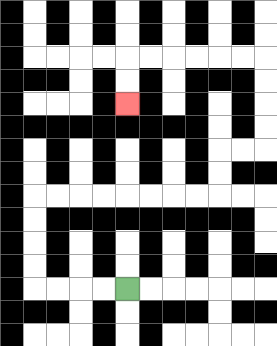{'start': '[5, 12]', 'end': '[5, 4]', 'path_directions': 'L,L,L,L,U,U,U,U,R,R,R,R,R,R,R,R,U,U,R,R,U,U,U,U,L,L,L,L,L,L,D,D', 'path_coordinates': '[[5, 12], [4, 12], [3, 12], [2, 12], [1, 12], [1, 11], [1, 10], [1, 9], [1, 8], [2, 8], [3, 8], [4, 8], [5, 8], [6, 8], [7, 8], [8, 8], [9, 8], [9, 7], [9, 6], [10, 6], [11, 6], [11, 5], [11, 4], [11, 3], [11, 2], [10, 2], [9, 2], [8, 2], [7, 2], [6, 2], [5, 2], [5, 3], [5, 4]]'}